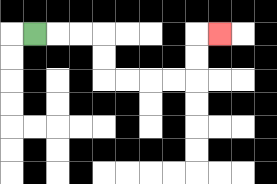{'start': '[1, 1]', 'end': '[9, 1]', 'path_directions': 'R,R,R,D,D,R,R,R,R,U,U,R', 'path_coordinates': '[[1, 1], [2, 1], [3, 1], [4, 1], [4, 2], [4, 3], [5, 3], [6, 3], [7, 3], [8, 3], [8, 2], [8, 1], [9, 1]]'}